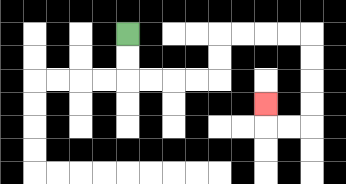{'start': '[5, 1]', 'end': '[11, 4]', 'path_directions': 'D,D,R,R,R,R,U,U,R,R,R,R,D,D,D,D,L,L,U', 'path_coordinates': '[[5, 1], [5, 2], [5, 3], [6, 3], [7, 3], [8, 3], [9, 3], [9, 2], [9, 1], [10, 1], [11, 1], [12, 1], [13, 1], [13, 2], [13, 3], [13, 4], [13, 5], [12, 5], [11, 5], [11, 4]]'}